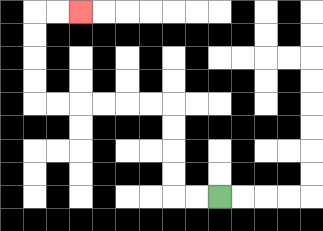{'start': '[9, 8]', 'end': '[3, 0]', 'path_directions': 'L,L,U,U,U,U,L,L,L,L,L,L,U,U,U,U,R,R', 'path_coordinates': '[[9, 8], [8, 8], [7, 8], [7, 7], [7, 6], [7, 5], [7, 4], [6, 4], [5, 4], [4, 4], [3, 4], [2, 4], [1, 4], [1, 3], [1, 2], [1, 1], [1, 0], [2, 0], [3, 0]]'}